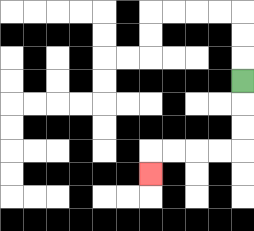{'start': '[10, 3]', 'end': '[6, 7]', 'path_directions': 'D,D,D,L,L,L,L,D', 'path_coordinates': '[[10, 3], [10, 4], [10, 5], [10, 6], [9, 6], [8, 6], [7, 6], [6, 6], [6, 7]]'}